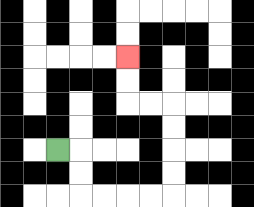{'start': '[2, 6]', 'end': '[5, 2]', 'path_directions': 'R,D,D,R,R,R,R,U,U,U,U,L,L,U,U', 'path_coordinates': '[[2, 6], [3, 6], [3, 7], [3, 8], [4, 8], [5, 8], [6, 8], [7, 8], [7, 7], [7, 6], [7, 5], [7, 4], [6, 4], [5, 4], [5, 3], [5, 2]]'}